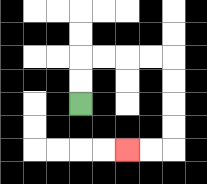{'start': '[3, 4]', 'end': '[5, 6]', 'path_directions': 'U,U,R,R,R,R,D,D,D,D,L,L', 'path_coordinates': '[[3, 4], [3, 3], [3, 2], [4, 2], [5, 2], [6, 2], [7, 2], [7, 3], [7, 4], [7, 5], [7, 6], [6, 6], [5, 6]]'}